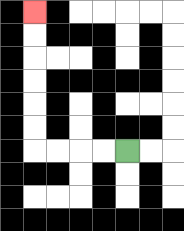{'start': '[5, 6]', 'end': '[1, 0]', 'path_directions': 'L,L,L,L,U,U,U,U,U,U', 'path_coordinates': '[[5, 6], [4, 6], [3, 6], [2, 6], [1, 6], [1, 5], [1, 4], [1, 3], [1, 2], [1, 1], [1, 0]]'}